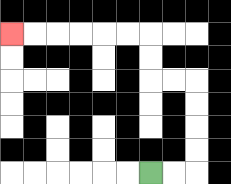{'start': '[6, 7]', 'end': '[0, 1]', 'path_directions': 'R,R,U,U,U,U,L,L,U,U,L,L,L,L,L,L', 'path_coordinates': '[[6, 7], [7, 7], [8, 7], [8, 6], [8, 5], [8, 4], [8, 3], [7, 3], [6, 3], [6, 2], [6, 1], [5, 1], [4, 1], [3, 1], [2, 1], [1, 1], [0, 1]]'}